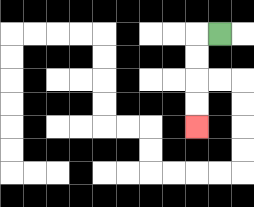{'start': '[9, 1]', 'end': '[8, 5]', 'path_directions': 'L,D,D,D,D', 'path_coordinates': '[[9, 1], [8, 1], [8, 2], [8, 3], [8, 4], [8, 5]]'}